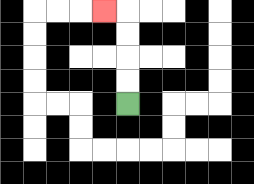{'start': '[5, 4]', 'end': '[4, 0]', 'path_directions': 'U,U,U,U,L', 'path_coordinates': '[[5, 4], [5, 3], [5, 2], [5, 1], [5, 0], [4, 0]]'}